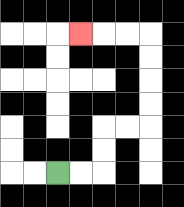{'start': '[2, 7]', 'end': '[3, 1]', 'path_directions': 'R,R,U,U,R,R,U,U,U,U,L,L,L', 'path_coordinates': '[[2, 7], [3, 7], [4, 7], [4, 6], [4, 5], [5, 5], [6, 5], [6, 4], [6, 3], [6, 2], [6, 1], [5, 1], [4, 1], [3, 1]]'}